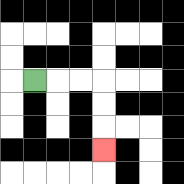{'start': '[1, 3]', 'end': '[4, 6]', 'path_directions': 'R,R,R,D,D,D', 'path_coordinates': '[[1, 3], [2, 3], [3, 3], [4, 3], [4, 4], [4, 5], [4, 6]]'}